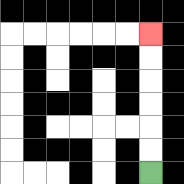{'start': '[6, 7]', 'end': '[6, 1]', 'path_directions': 'U,U,U,U,U,U', 'path_coordinates': '[[6, 7], [6, 6], [6, 5], [6, 4], [6, 3], [6, 2], [6, 1]]'}